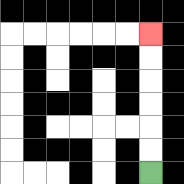{'start': '[6, 7]', 'end': '[6, 1]', 'path_directions': 'U,U,U,U,U,U', 'path_coordinates': '[[6, 7], [6, 6], [6, 5], [6, 4], [6, 3], [6, 2], [6, 1]]'}